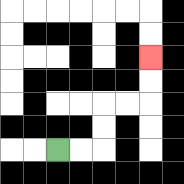{'start': '[2, 6]', 'end': '[6, 2]', 'path_directions': 'R,R,U,U,R,R,U,U', 'path_coordinates': '[[2, 6], [3, 6], [4, 6], [4, 5], [4, 4], [5, 4], [6, 4], [6, 3], [6, 2]]'}